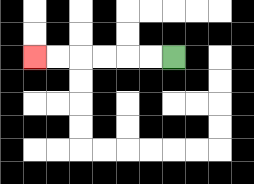{'start': '[7, 2]', 'end': '[1, 2]', 'path_directions': 'L,L,L,L,L,L', 'path_coordinates': '[[7, 2], [6, 2], [5, 2], [4, 2], [3, 2], [2, 2], [1, 2]]'}